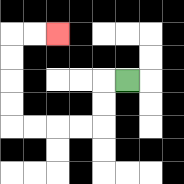{'start': '[5, 3]', 'end': '[2, 1]', 'path_directions': 'L,D,D,L,L,L,L,U,U,U,U,R,R', 'path_coordinates': '[[5, 3], [4, 3], [4, 4], [4, 5], [3, 5], [2, 5], [1, 5], [0, 5], [0, 4], [0, 3], [0, 2], [0, 1], [1, 1], [2, 1]]'}